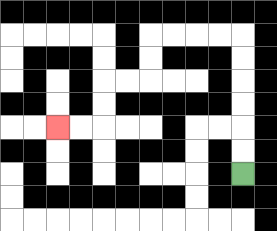{'start': '[10, 7]', 'end': '[2, 5]', 'path_directions': 'U,U,U,U,U,U,L,L,L,L,D,D,L,L,D,D,L,L', 'path_coordinates': '[[10, 7], [10, 6], [10, 5], [10, 4], [10, 3], [10, 2], [10, 1], [9, 1], [8, 1], [7, 1], [6, 1], [6, 2], [6, 3], [5, 3], [4, 3], [4, 4], [4, 5], [3, 5], [2, 5]]'}